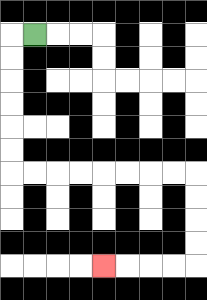{'start': '[1, 1]', 'end': '[4, 11]', 'path_directions': 'L,D,D,D,D,D,D,R,R,R,R,R,R,R,R,D,D,D,D,L,L,L,L', 'path_coordinates': '[[1, 1], [0, 1], [0, 2], [0, 3], [0, 4], [0, 5], [0, 6], [0, 7], [1, 7], [2, 7], [3, 7], [4, 7], [5, 7], [6, 7], [7, 7], [8, 7], [8, 8], [8, 9], [8, 10], [8, 11], [7, 11], [6, 11], [5, 11], [4, 11]]'}